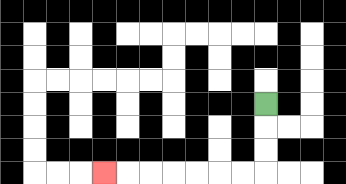{'start': '[11, 4]', 'end': '[4, 7]', 'path_directions': 'D,D,D,L,L,L,L,L,L,L', 'path_coordinates': '[[11, 4], [11, 5], [11, 6], [11, 7], [10, 7], [9, 7], [8, 7], [7, 7], [6, 7], [5, 7], [4, 7]]'}